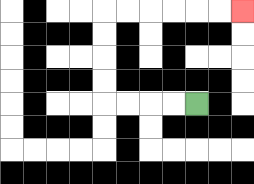{'start': '[8, 4]', 'end': '[10, 0]', 'path_directions': 'L,L,L,L,U,U,U,U,R,R,R,R,R,R', 'path_coordinates': '[[8, 4], [7, 4], [6, 4], [5, 4], [4, 4], [4, 3], [4, 2], [4, 1], [4, 0], [5, 0], [6, 0], [7, 0], [8, 0], [9, 0], [10, 0]]'}